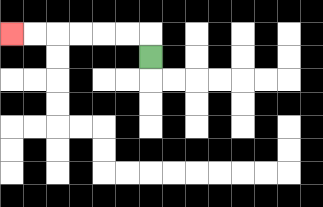{'start': '[6, 2]', 'end': '[0, 1]', 'path_directions': 'U,L,L,L,L,L,L', 'path_coordinates': '[[6, 2], [6, 1], [5, 1], [4, 1], [3, 1], [2, 1], [1, 1], [0, 1]]'}